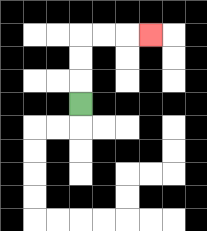{'start': '[3, 4]', 'end': '[6, 1]', 'path_directions': 'U,U,U,R,R,R', 'path_coordinates': '[[3, 4], [3, 3], [3, 2], [3, 1], [4, 1], [5, 1], [6, 1]]'}